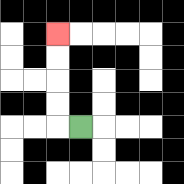{'start': '[3, 5]', 'end': '[2, 1]', 'path_directions': 'L,U,U,U,U', 'path_coordinates': '[[3, 5], [2, 5], [2, 4], [2, 3], [2, 2], [2, 1]]'}